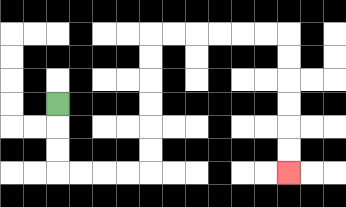{'start': '[2, 4]', 'end': '[12, 7]', 'path_directions': 'D,D,D,R,R,R,R,U,U,U,U,U,U,R,R,R,R,R,R,D,D,D,D,D,D', 'path_coordinates': '[[2, 4], [2, 5], [2, 6], [2, 7], [3, 7], [4, 7], [5, 7], [6, 7], [6, 6], [6, 5], [6, 4], [6, 3], [6, 2], [6, 1], [7, 1], [8, 1], [9, 1], [10, 1], [11, 1], [12, 1], [12, 2], [12, 3], [12, 4], [12, 5], [12, 6], [12, 7]]'}